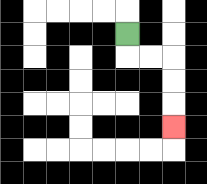{'start': '[5, 1]', 'end': '[7, 5]', 'path_directions': 'D,R,R,D,D,D', 'path_coordinates': '[[5, 1], [5, 2], [6, 2], [7, 2], [7, 3], [7, 4], [7, 5]]'}